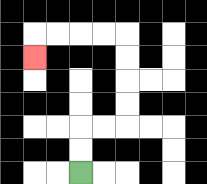{'start': '[3, 7]', 'end': '[1, 2]', 'path_directions': 'U,U,R,R,U,U,U,U,L,L,L,L,D', 'path_coordinates': '[[3, 7], [3, 6], [3, 5], [4, 5], [5, 5], [5, 4], [5, 3], [5, 2], [5, 1], [4, 1], [3, 1], [2, 1], [1, 1], [1, 2]]'}